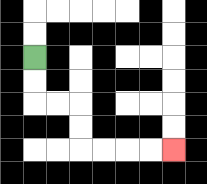{'start': '[1, 2]', 'end': '[7, 6]', 'path_directions': 'D,D,R,R,D,D,R,R,R,R', 'path_coordinates': '[[1, 2], [1, 3], [1, 4], [2, 4], [3, 4], [3, 5], [3, 6], [4, 6], [5, 6], [6, 6], [7, 6]]'}